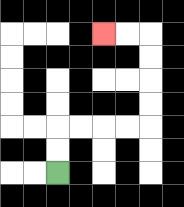{'start': '[2, 7]', 'end': '[4, 1]', 'path_directions': 'U,U,R,R,R,R,U,U,U,U,L,L', 'path_coordinates': '[[2, 7], [2, 6], [2, 5], [3, 5], [4, 5], [5, 5], [6, 5], [6, 4], [6, 3], [6, 2], [6, 1], [5, 1], [4, 1]]'}